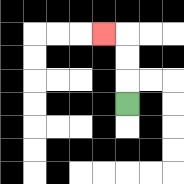{'start': '[5, 4]', 'end': '[4, 1]', 'path_directions': 'U,U,U,L', 'path_coordinates': '[[5, 4], [5, 3], [5, 2], [5, 1], [4, 1]]'}